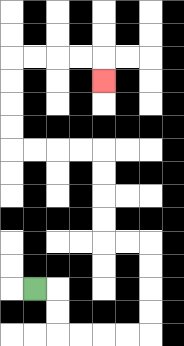{'start': '[1, 12]', 'end': '[4, 3]', 'path_directions': 'R,D,D,R,R,R,R,U,U,U,U,L,L,U,U,U,U,L,L,L,L,U,U,U,U,R,R,R,R,D', 'path_coordinates': '[[1, 12], [2, 12], [2, 13], [2, 14], [3, 14], [4, 14], [5, 14], [6, 14], [6, 13], [6, 12], [6, 11], [6, 10], [5, 10], [4, 10], [4, 9], [4, 8], [4, 7], [4, 6], [3, 6], [2, 6], [1, 6], [0, 6], [0, 5], [0, 4], [0, 3], [0, 2], [1, 2], [2, 2], [3, 2], [4, 2], [4, 3]]'}